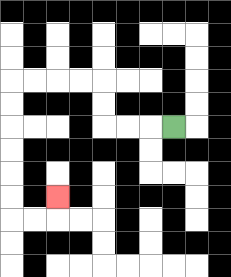{'start': '[7, 5]', 'end': '[2, 8]', 'path_directions': 'L,L,L,U,U,L,L,L,L,D,D,D,D,D,D,R,R,U', 'path_coordinates': '[[7, 5], [6, 5], [5, 5], [4, 5], [4, 4], [4, 3], [3, 3], [2, 3], [1, 3], [0, 3], [0, 4], [0, 5], [0, 6], [0, 7], [0, 8], [0, 9], [1, 9], [2, 9], [2, 8]]'}